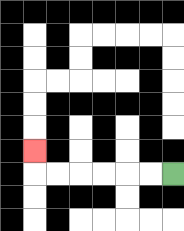{'start': '[7, 7]', 'end': '[1, 6]', 'path_directions': 'L,L,L,L,L,L,U', 'path_coordinates': '[[7, 7], [6, 7], [5, 7], [4, 7], [3, 7], [2, 7], [1, 7], [1, 6]]'}